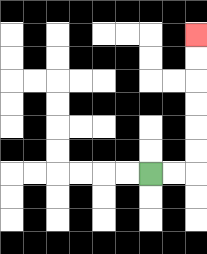{'start': '[6, 7]', 'end': '[8, 1]', 'path_directions': 'R,R,U,U,U,U,U,U', 'path_coordinates': '[[6, 7], [7, 7], [8, 7], [8, 6], [8, 5], [8, 4], [8, 3], [8, 2], [8, 1]]'}